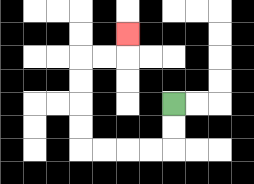{'start': '[7, 4]', 'end': '[5, 1]', 'path_directions': 'D,D,L,L,L,L,U,U,U,U,R,R,U', 'path_coordinates': '[[7, 4], [7, 5], [7, 6], [6, 6], [5, 6], [4, 6], [3, 6], [3, 5], [3, 4], [3, 3], [3, 2], [4, 2], [5, 2], [5, 1]]'}